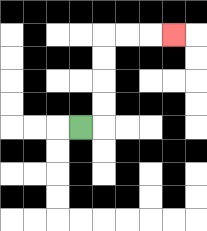{'start': '[3, 5]', 'end': '[7, 1]', 'path_directions': 'R,U,U,U,U,R,R,R', 'path_coordinates': '[[3, 5], [4, 5], [4, 4], [4, 3], [4, 2], [4, 1], [5, 1], [6, 1], [7, 1]]'}